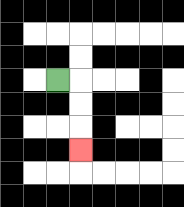{'start': '[2, 3]', 'end': '[3, 6]', 'path_directions': 'R,D,D,D', 'path_coordinates': '[[2, 3], [3, 3], [3, 4], [3, 5], [3, 6]]'}